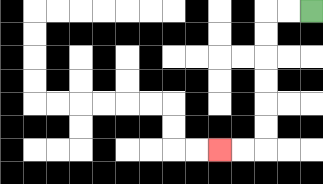{'start': '[13, 0]', 'end': '[9, 6]', 'path_directions': 'L,L,D,D,D,D,D,D,L,L', 'path_coordinates': '[[13, 0], [12, 0], [11, 0], [11, 1], [11, 2], [11, 3], [11, 4], [11, 5], [11, 6], [10, 6], [9, 6]]'}